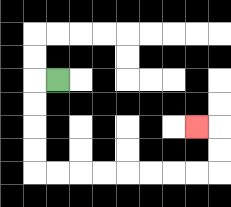{'start': '[2, 3]', 'end': '[8, 5]', 'path_directions': 'L,D,D,D,D,R,R,R,R,R,R,R,R,U,U,L', 'path_coordinates': '[[2, 3], [1, 3], [1, 4], [1, 5], [1, 6], [1, 7], [2, 7], [3, 7], [4, 7], [5, 7], [6, 7], [7, 7], [8, 7], [9, 7], [9, 6], [9, 5], [8, 5]]'}